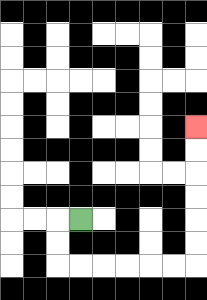{'start': '[3, 9]', 'end': '[8, 5]', 'path_directions': 'L,D,D,R,R,R,R,R,R,U,U,U,U,U,U', 'path_coordinates': '[[3, 9], [2, 9], [2, 10], [2, 11], [3, 11], [4, 11], [5, 11], [6, 11], [7, 11], [8, 11], [8, 10], [8, 9], [8, 8], [8, 7], [8, 6], [8, 5]]'}